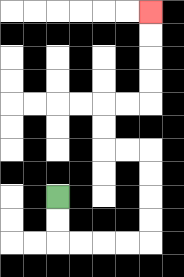{'start': '[2, 8]', 'end': '[6, 0]', 'path_directions': 'D,D,R,R,R,R,U,U,U,U,L,L,U,U,R,R,U,U,U,U', 'path_coordinates': '[[2, 8], [2, 9], [2, 10], [3, 10], [4, 10], [5, 10], [6, 10], [6, 9], [6, 8], [6, 7], [6, 6], [5, 6], [4, 6], [4, 5], [4, 4], [5, 4], [6, 4], [6, 3], [6, 2], [6, 1], [6, 0]]'}